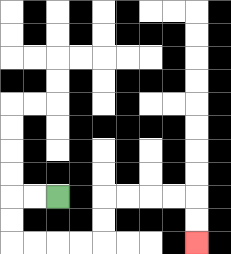{'start': '[2, 8]', 'end': '[8, 10]', 'path_directions': 'L,L,D,D,R,R,R,R,U,U,R,R,R,R,D,D', 'path_coordinates': '[[2, 8], [1, 8], [0, 8], [0, 9], [0, 10], [1, 10], [2, 10], [3, 10], [4, 10], [4, 9], [4, 8], [5, 8], [6, 8], [7, 8], [8, 8], [8, 9], [8, 10]]'}